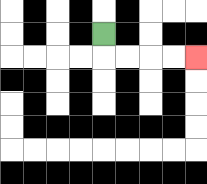{'start': '[4, 1]', 'end': '[8, 2]', 'path_directions': 'D,R,R,R,R', 'path_coordinates': '[[4, 1], [4, 2], [5, 2], [6, 2], [7, 2], [8, 2]]'}